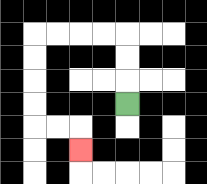{'start': '[5, 4]', 'end': '[3, 6]', 'path_directions': 'U,U,U,L,L,L,L,D,D,D,D,R,R,D', 'path_coordinates': '[[5, 4], [5, 3], [5, 2], [5, 1], [4, 1], [3, 1], [2, 1], [1, 1], [1, 2], [1, 3], [1, 4], [1, 5], [2, 5], [3, 5], [3, 6]]'}